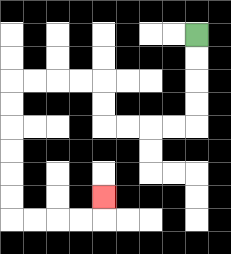{'start': '[8, 1]', 'end': '[4, 8]', 'path_directions': 'D,D,D,D,L,L,L,L,U,U,L,L,L,L,D,D,D,D,D,D,R,R,R,R,U', 'path_coordinates': '[[8, 1], [8, 2], [8, 3], [8, 4], [8, 5], [7, 5], [6, 5], [5, 5], [4, 5], [4, 4], [4, 3], [3, 3], [2, 3], [1, 3], [0, 3], [0, 4], [0, 5], [0, 6], [0, 7], [0, 8], [0, 9], [1, 9], [2, 9], [3, 9], [4, 9], [4, 8]]'}